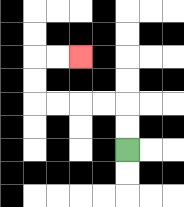{'start': '[5, 6]', 'end': '[3, 2]', 'path_directions': 'U,U,L,L,L,L,U,U,R,R', 'path_coordinates': '[[5, 6], [5, 5], [5, 4], [4, 4], [3, 4], [2, 4], [1, 4], [1, 3], [1, 2], [2, 2], [3, 2]]'}